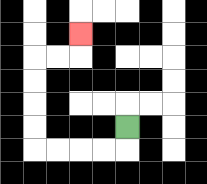{'start': '[5, 5]', 'end': '[3, 1]', 'path_directions': 'D,L,L,L,L,U,U,U,U,R,R,U', 'path_coordinates': '[[5, 5], [5, 6], [4, 6], [3, 6], [2, 6], [1, 6], [1, 5], [1, 4], [1, 3], [1, 2], [2, 2], [3, 2], [3, 1]]'}